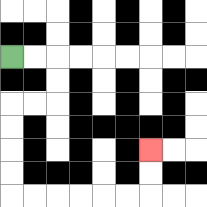{'start': '[0, 2]', 'end': '[6, 6]', 'path_directions': 'R,R,D,D,L,L,D,D,D,D,R,R,R,R,R,R,U,U', 'path_coordinates': '[[0, 2], [1, 2], [2, 2], [2, 3], [2, 4], [1, 4], [0, 4], [0, 5], [0, 6], [0, 7], [0, 8], [1, 8], [2, 8], [3, 8], [4, 8], [5, 8], [6, 8], [6, 7], [6, 6]]'}